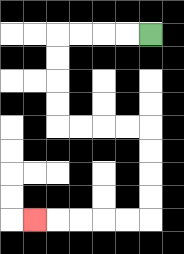{'start': '[6, 1]', 'end': '[1, 9]', 'path_directions': 'L,L,L,L,D,D,D,D,R,R,R,R,D,D,D,D,L,L,L,L,L', 'path_coordinates': '[[6, 1], [5, 1], [4, 1], [3, 1], [2, 1], [2, 2], [2, 3], [2, 4], [2, 5], [3, 5], [4, 5], [5, 5], [6, 5], [6, 6], [6, 7], [6, 8], [6, 9], [5, 9], [4, 9], [3, 9], [2, 9], [1, 9]]'}